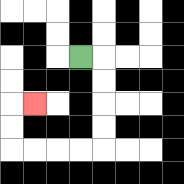{'start': '[3, 2]', 'end': '[1, 4]', 'path_directions': 'R,D,D,D,D,L,L,L,L,U,U,R', 'path_coordinates': '[[3, 2], [4, 2], [4, 3], [4, 4], [4, 5], [4, 6], [3, 6], [2, 6], [1, 6], [0, 6], [0, 5], [0, 4], [1, 4]]'}